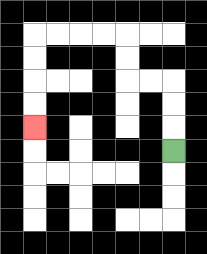{'start': '[7, 6]', 'end': '[1, 5]', 'path_directions': 'U,U,U,L,L,U,U,L,L,L,L,D,D,D,D', 'path_coordinates': '[[7, 6], [7, 5], [7, 4], [7, 3], [6, 3], [5, 3], [5, 2], [5, 1], [4, 1], [3, 1], [2, 1], [1, 1], [1, 2], [1, 3], [1, 4], [1, 5]]'}